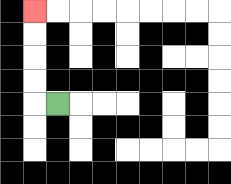{'start': '[2, 4]', 'end': '[1, 0]', 'path_directions': 'L,U,U,U,U', 'path_coordinates': '[[2, 4], [1, 4], [1, 3], [1, 2], [1, 1], [1, 0]]'}